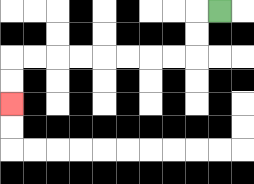{'start': '[9, 0]', 'end': '[0, 4]', 'path_directions': 'L,D,D,L,L,L,L,L,L,L,L,D,D', 'path_coordinates': '[[9, 0], [8, 0], [8, 1], [8, 2], [7, 2], [6, 2], [5, 2], [4, 2], [3, 2], [2, 2], [1, 2], [0, 2], [0, 3], [0, 4]]'}